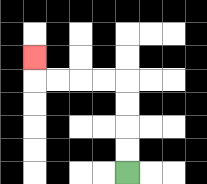{'start': '[5, 7]', 'end': '[1, 2]', 'path_directions': 'U,U,U,U,L,L,L,L,U', 'path_coordinates': '[[5, 7], [5, 6], [5, 5], [5, 4], [5, 3], [4, 3], [3, 3], [2, 3], [1, 3], [1, 2]]'}